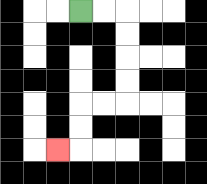{'start': '[3, 0]', 'end': '[2, 6]', 'path_directions': 'R,R,D,D,D,D,L,L,D,D,L', 'path_coordinates': '[[3, 0], [4, 0], [5, 0], [5, 1], [5, 2], [5, 3], [5, 4], [4, 4], [3, 4], [3, 5], [3, 6], [2, 6]]'}